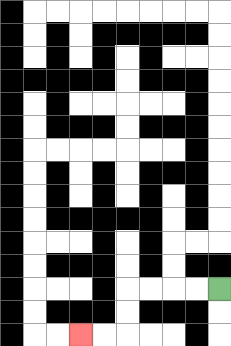{'start': '[9, 12]', 'end': '[3, 14]', 'path_directions': 'L,L,L,L,D,D,L,L', 'path_coordinates': '[[9, 12], [8, 12], [7, 12], [6, 12], [5, 12], [5, 13], [5, 14], [4, 14], [3, 14]]'}